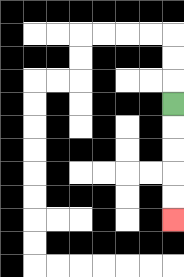{'start': '[7, 4]', 'end': '[7, 9]', 'path_directions': 'D,D,D,D,D', 'path_coordinates': '[[7, 4], [7, 5], [7, 6], [7, 7], [7, 8], [7, 9]]'}